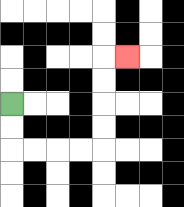{'start': '[0, 4]', 'end': '[5, 2]', 'path_directions': 'D,D,R,R,R,R,U,U,U,U,R', 'path_coordinates': '[[0, 4], [0, 5], [0, 6], [1, 6], [2, 6], [3, 6], [4, 6], [4, 5], [4, 4], [4, 3], [4, 2], [5, 2]]'}